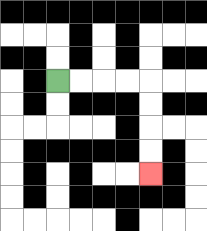{'start': '[2, 3]', 'end': '[6, 7]', 'path_directions': 'R,R,R,R,D,D,D,D', 'path_coordinates': '[[2, 3], [3, 3], [4, 3], [5, 3], [6, 3], [6, 4], [6, 5], [6, 6], [6, 7]]'}